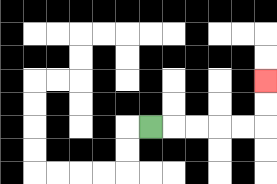{'start': '[6, 5]', 'end': '[11, 3]', 'path_directions': 'R,R,R,R,R,U,U', 'path_coordinates': '[[6, 5], [7, 5], [8, 5], [9, 5], [10, 5], [11, 5], [11, 4], [11, 3]]'}